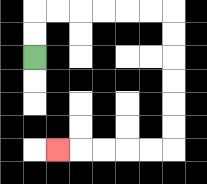{'start': '[1, 2]', 'end': '[2, 6]', 'path_directions': 'U,U,R,R,R,R,R,R,D,D,D,D,D,D,L,L,L,L,L', 'path_coordinates': '[[1, 2], [1, 1], [1, 0], [2, 0], [3, 0], [4, 0], [5, 0], [6, 0], [7, 0], [7, 1], [7, 2], [7, 3], [7, 4], [7, 5], [7, 6], [6, 6], [5, 6], [4, 6], [3, 6], [2, 6]]'}